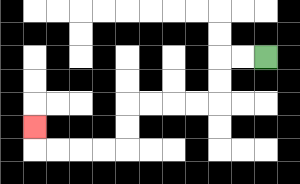{'start': '[11, 2]', 'end': '[1, 5]', 'path_directions': 'L,L,D,D,L,L,L,L,D,D,L,L,L,L,U', 'path_coordinates': '[[11, 2], [10, 2], [9, 2], [9, 3], [9, 4], [8, 4], [7, 4], [6, 4], [5, 4], [5, 5], [5, 6], [4, 6], [3, 6], [2, 6], [1, 6], [1, 5]]'}